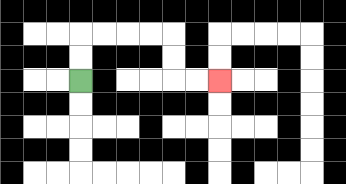{'start': '[3, 3]', 'end': '[9, 3]', 'path_directions': 'U,U,R,R,R,R,D,D,R,R', 'path_coordinates': '[[3, 3], [3, 2], [3, 1], [4, 1], [5, 1], [6, 1], [7, 1], [7, 2], [7, 3], [8, 3], [9, 3]]'}